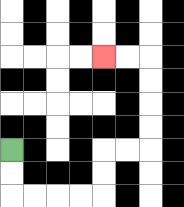{'start': '[0, 6]', 'end': '[4, 2]', 'path_directions': 'D,D,R,R,R,R,U,U,R,R,U,U,U,U,L,L', 'path_coordinates': '[[0, 6], [0, 7], [0, 8], [1, 8], [2, 8], [3, 8], [4, 8], [4, 7], [4, 6], [5, 6], [6, 6], [6, 5], [6, 4], [6, 3], [6, 2], [5, 2], [4, 2]]'}